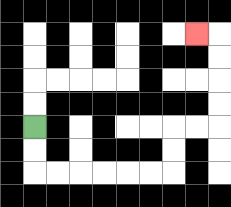{'start': '[1, 5]', 'end': '[8, 1]', 'path_directions': 'D,D,R,R,R,R,R,R,U,U,R,R,U,U,U,U,L', 'path_coordinates': '[[1, 5], [1, 6], [1, 7], [2, 7], [3, 7], [4, 7], [5, 7], [6, 7], [7, 7], [7, 6], [7, 5], [8, 5], [9, 5], [9, 4], [9, 3], [9, 2], [9, 1], [8, 1]]'}